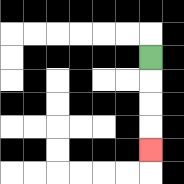{'start': '[6, 2]', 'end': '[6, 6]', 'path_directions': 'D,D,D,D', 'path_coordinates': '[[6, 2], [6, 3], [6, 4], [6, 5], [6, 6]]'}